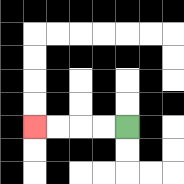{'start': '[5, 5]', 'end': '[1, 5]', 'path_directions': 'L,L,L,L', 'path_coordinates': '[[5, 5], [4, 5], [3, 5], [2, 5], [1, 5]]'}